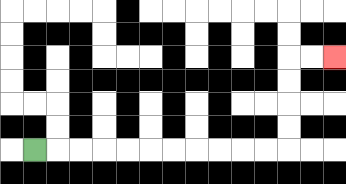{'start': '[1, 6]', 'end': '[14, 2]', 'path_directions': 'R,R,R,R,R,R,R,R,R,R,R,U,U,U,U,R,R', 'path_coordinates': '[[1, 6], [2, 6], [3, 6], [4, 6], [5, 6], [6, 6], [7, 6], [8, 6], [9, 6], [10, 6], [11, 6], [12, 6], [12, 5], [12, 4], [12, 3], [12, 2], [13, 2], [14, 2]]'}